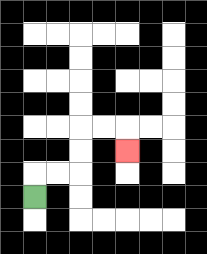{'start': '[1, 8]', 'end': '[5, 6]', 'path_directions': 'U,R,R,U,U,R,R,D', 'path_coordinates': '[[1, 8], [1, 7], [2, 7], [3, 7], [3, 6], [3, 5], [4, 5], [5, 5], [5, 6]]'}